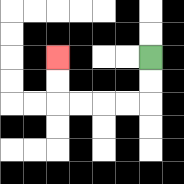{'start': '[6, 2]', 'end': '[2, 2]', 'path_directions': 'D,D,L,L,L,L,U,U', 'path_coordinates': '[[6, 2], [6, 3], [6, 4], [5, 4], [4, 4], [3, 4], [2, 4], [2, 3], [2, 2]]'}